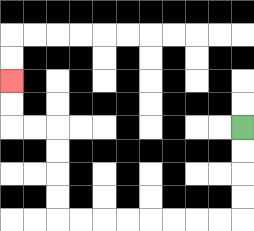{'start': '[10, 5]', 'end': '[0, 3]', 'path_directions': 'D,D,D,D,L,L,L,L,L,L,L,L,U,U,U,U,L,L,U,U', 'path_coordinates': '[[10, 5], [10, 6], [10, 7], [10, 8], [10, 9], [9, 9], [8, 9], [7, 9], [6, 9], [5, 9], [4, 9], [3, 9], [2, 9], [2, 8], [2, 7], [2, 6], [2, 5], [1, 5], [0, 5], [0, 4], [0, 3]]'}